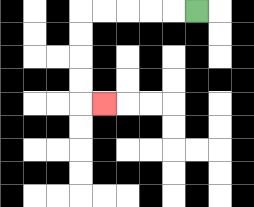{'start': '[8, 0]', 'end': '[4, 4]', 'path_directions': 'L,L,L,L,L,D,D,D,D,R', 'path_coordinates': '[[8, 0], [7, 0], [6, 0], [5, 0], [4, 0], [3, 0], [3, 1], [3, 2], [3, 3], [3, 4], [4, 4]]'}